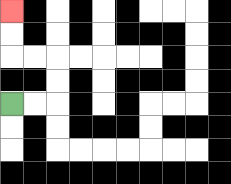{'start': '[0, 4]', 'end': '[0, 0]', 'path_directions': 'R,R,U,U,L,L,U,U', 'path_coordinates': '[[0, 4], [1, 4], [2, 4], [2, 3], [2, 2], [1, 2], [0, 2], [0, 1], [0, 0]]'}